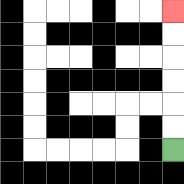{'start': '[7, 6]', 'end': '[7, 0]', 'path_directions': 'U,U,U,U,U,U', 'path_coordinates': '[[7, 6], [7, 5], [7, 4], [7, 3], [7, 2], [7, 1], [7, 0]]'}